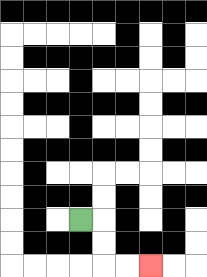{'start': '[3, 9]', 'end': '[6, 11]', 'path_directions': 'R,D,D,R,R', 'path_coordinates': '[[3, 9], [4, 9], [4, 10], [4, 11], [5, 11], [6, 11]]'}